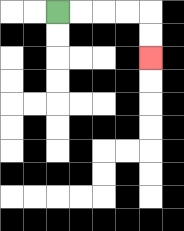{'start': '[2, 0]', 'end': '[6, 2]', 'path_directions': 'R,R,R,R,D,D', 'path_coordinates': '[[2, 0], [3, 0], [4, 0], [5, 0], [6, 0], [6, 1], [6, 2]]'}